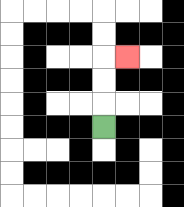{'start': '[4, 5]', 'end': '[5, 2]', 'path_directions': 'U,U,U,R', 'path_coordinates': '[[4, 5], [4, 4], [4, 3], [4, 2], [5, 2]]'}